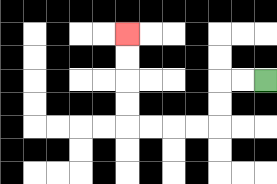{'start': '[11, 3]', 'end': '[5, 1]', 'path_directions': 'L,L,D,D,L,L,L,L,U,U,U,U', 'path_coordinates': '[[11, 3], [10, 3], [9, 3], [9, 4], [9, 5], [8, 5], [7, 5], [6, 5], [5, 5], [5, 4], [5, 3], [5, 2], [5, 1]]'}